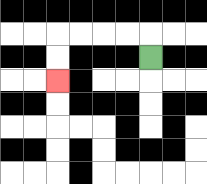{'start': '[6, 2]', 'end': '[2, 3]', 'path_directions': 'U,L,L,L,L,D,D', 'path_coordinates': '[[6, 2], [6, 1], [5, 1], [4, 1], [3, 1], [2, 1], [2, 2], [2, 3]]'}